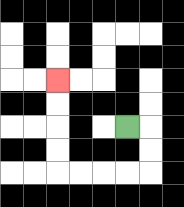{'start': '[5, 5]', 'end': '[2, 3]', 'path_directions': 'R,D,D,L,L,L,L,U,U,U,U', 'path_coordinates': '[[5, 5], [6, 5], [6, 6], [6, 7], [5, 7], [4, 7], [3, 7], [2, 7], [2, 6], [2, 5], [2, 4], [2, 3]]'}